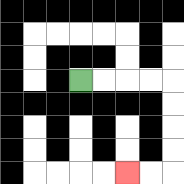{'start': '[3, 3]', 'end': '[5, 7]', 'path_directions': 'R,R,R,R,D,D,D,D,L,L', 'path_coordinates': '[[3, 3], [4, 3], [5, 3], [6, 3], [7, 3], [7, 4], [7, 5], [7, 6], [7, 7], [6, 7], [5, 7]]'}